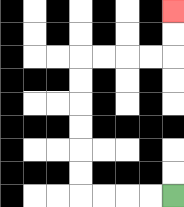{'start': '[7, 8]', 'end': '[7, 0]', 'path_directions': 'L,L,L,L,U,U,U,U,U,U,R,R,R,R,U,U', 'path_coordinates': '[[7, 8], [6, 8], [5, 8], [4, 8], [3, 8], [3, 7], [3, 6], [3, 5], [3, 4], [3, 3], [3, 2], [4, 2], [5, 2], [6, 2], [7, 2], [7, 1], [7, 0]]'}